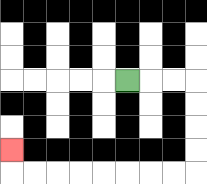{'start': '[5, 3]', 'end': '[0, 6]', 'path_directions': 'R,R,R,D,D,D,D,L,L,L,L,L,L,L,L,U', 'path_coordinates': '[[5, 3], [6, 3], [7, 3], [8, 3], [8, 4], [8, 5], [8, 6], [8, 7], [7, 7], [6, 7], [5, 7], [4, 7], [3, 7], [2, 7], [1, 7], [0, 7], [0, 6]]'}